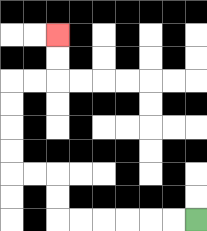{'start': '[8, 9]', 'end': '[2, 1]', 'path_directions': 'L,L,L,L,L,L,U,U,L,L,U,U,U,U,R,R,U,U', 'path_coordinates': '[[8, 9], [7, 9], [6, 9], [5, 9], [4, 9], [3, 9], [2, 9], [2, 8], [2, 7], [1, 7], [0, 7], [0, 6], [0, 5], [0, 4], [0, 3], [1, 3], [2, 3], [2, 2], [2, 1]]'}